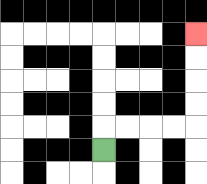{'start': '[4, 6]', 'end': '[8, 1]', 'path_directions': 'U,R,R,R,R,U,U,U,U', 'path_coordinates': '[[4, 6], [4, 5], [5, 5], [6, 5], [7, 5], [8, 5], [8, 4], [8, 3], [8, 2], [8, 1]]'}